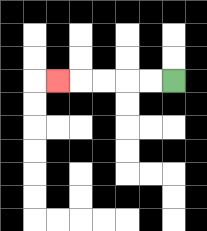{'start': '[7, 3]', 'end': '[2, 3]', 'path_directions': 'L,L,L,L,L', 'path_coordinates': '[[7, 3], [6, 3], [5, 3], [4, 3], [3, 3], [2, 3]]'}